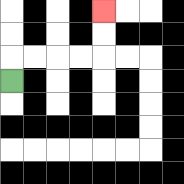{'start': '[0, 3]', 'end': '[4, 0]', 'path_directions': 'U,R,R,R,R,U,U', 'path_coordinates': '[[0, 3], [0, 2], [1, 2], [2, 2], [3, 2], [4, 2], [4, 1], [4, 0]]'}